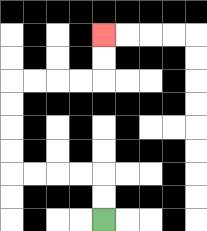{'start': '[4, 9]', 'end': '[4, 1]', 'path_directions': 'U,U,L,L,L,L,U,U,U,U,R,R,R,R,U,U', 'path_coordinates': '[[4, 9], [4, 8], [4, 7], [3, 7], [2, 7], [1, 7], [0, 7], [0, 6], [0, 5], [0, 4], [0, 3], [1, 3], [2, 3], [3, 3], [4, 3], [4, 2], [4, 1]]'}